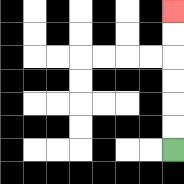{'start': '[7, 6]', 'end': '[7, 0]', 'path_directions': 'U,U,U,U,U,U', 'path_coordinates': '[[7, 6], [7, 5], [7, 4], [7, 3], [7, 2], [7, 1], [7, 0]]'}